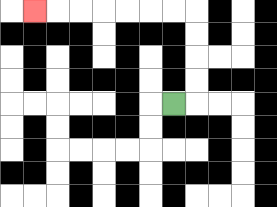{'start': '[7, 4]', 'end': '[1, 0]', 'path_directions': 'R,U,U,U,U,L,L,L,L,L,L,L', 'path_coordinates': '[[7, 4], [8, 4], [8, 3], [8, 2], [8, 1], [8, 0], [7, 0], [6, 0], [5, 0], [4, 0], [3, 0], [2, 0], [1, 0]]'}